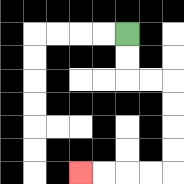{'start': '[5, 1]', 'end': '[3, 7]', 'path_directions': 'D,D,R,R,D,D,D,D,L,L,L,L', 'path_coordinates': '[[5, 1], [5, 2], [5, 3], [6, 3], [7, 3], [7, 4], [7, 5], [7, 6], [7, 7], [6, 7], [5, 7], [4, 7], [3, 7]]'}